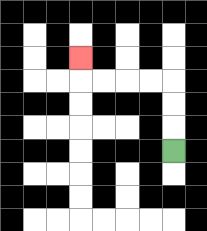{'start': '[7, 6]', 'end': '[3, 2]', 'path_directions': 'U,U,U,L,L,L,L,U', 'path_coordinates': '[[7, 6], [7, 5], [7, 4], [7, 3], [6, 3], [5, 3], [4, 3], [3, 3], [3, 2]]'}